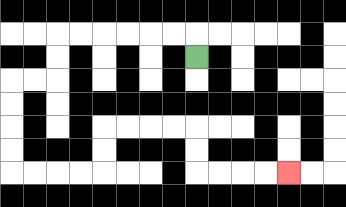{'start': '[8, 2]', 'end': '[12, 7]', 'path_directions': 'U,L,L,L,L,L,L,D,D,L,L,D,D,D,D,R,R,R,R,U,U,R,R,R,R,D,D,R,R,R,R', 'path_coordinates': '[[8, 2], [8, 1], [7, 1], [6, 1], [5, 1], [4, 1], [3, 1], [2, 1], [2, 2], [2, 3], [1, 3], [0, 3], [0, 4], [0, 5], [0, 6], [0, 7], [1, 7], [2, 7], [3, 7], [4, 7], [4, 6], [4, 5], [5, 5], [6, 5], [7, 5], [8, 5], [8, 6], [8, 7], [9, 7], [10, 7], [11, 7], [12, 7]]'}